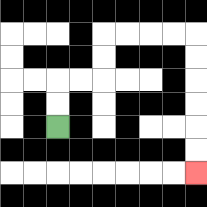{'start': '[2, 5]', 'end': '[8, 7]', 'path_directions': 'U,U,R,R,U,U,R,R,R,R,D,D,D,D,D,D', 'path_coordinates': '[[2, 5], [2, 4], [2, 3], [3, 3], [4, 3], [4, 2], [4, 1], [5, 1], [6, 1], [7, 1], [8, 1], [8, 2], [8, 3], [8, 4], [8, 5], [8, 6], [8, 7]]'}